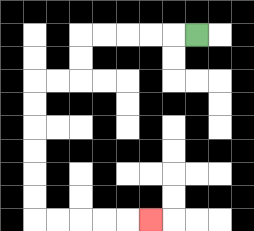{'start': '[8, 1]', 'end': '[6, 9]', 'path_directions': 'L,L,L,L,L,D,D,L,L,D,D,D,D,D,D,R,R,R,R,R', 'path_coordinates': '[[8, 1], [7, 1], [6, 1], [5, 1], [4, 1], [3, 1], [3, 2], [3, 3], [2, 3], [1, 3], [1, 4], [1, 5], [1, 6], [1, 7], [1, 8], [1, 9], [2, 9], [3, 9], [4, 9], [5, 9], [6, 9]]'}